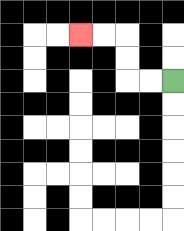{'start': '[7, 3]', 'end': '[3, 1]', 'path_directions': 'L,L,U,U,L,L', 'path_coordinates': '[[7, 3], [6, 3], [5, 3], [5, 2], [5, 1], [4, 1], [3, 1]]'}